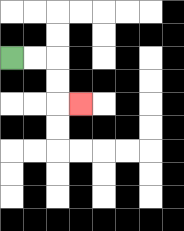{'start': '[0, 2]', 'end': '[3, 4]', 'path_directions': 'R,R,D,D,R', 'path_coordinates': '[[0, 2], [1, 2], [2, 2], [2, 3], [2, 4], [3, 4]]'}